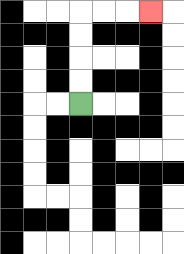{'start': '[3, 4]', 'end': '[6, 0]', 'path_directions': 'U,U,U,U,R,R,R', 'path_coordinates': '[[3, 4], [3, 3], [3, 2], [3, 1], [3, 0], [4, 0], [5, 0], [6, 0]]'}